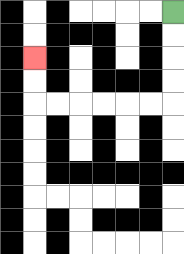{'start': '[7, 0]', 'end': '[1, 2]', 'path_directions': 'D,D,D,D,L,L,L,L,L,L,U,U', 'path_coordinates': '[[7, 0], [7, 1], [7, 2], [7, 3], [7, 4], [6, 4], [5, 4], [4, 4], [3, 4], [2, 4], [1, 4], [1, 3], [1, 2]]'}